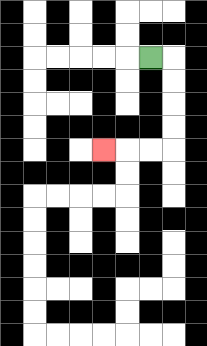{'start': '[6, 2]', 'end': '[4, 6]', 'path_directions': 'R,D,D,D,D,L,L,L', 'path_coordinates': '[[6, 2], [7, 2], [7, 3], [7, 4], [7, 5], [7, 6], [6, 6], [5, 6], [4, 6]]'}